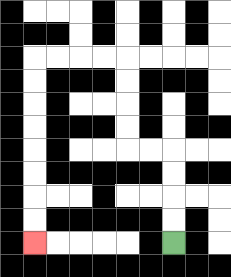{'start': '[7, 10]', 'end': '[1, 10]', 'path_directions': 'U,U,U,U,L,L,U,U,U,U,L,L,L,L,D,D,D,D,D,D,D,D', 'path_coordinates': '[[7, 10], [7, 9], [7, 8], [7, 7], [7, 6], [6, 6], [5, 6], [5, 5], [5, 4], [5, 3], [5, 2], [4, 2], [3, 2], [2, 2], [1, 2], [1, 3], [1, 4], [1, 5], [1, 6], [1, 7], [1, 8], [1, 9], [1, 10]]'}